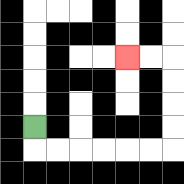{'start': '[1, 5]', 'end': '[5, 2]', 'path_directions': 'D,R,R,R,R,R,R,U,U,U,U,L,L', 'path_coordinates': '[[1, 5], [1, 6], [2, 6], [3, 6], [4, 6], [5, 6], [6, 6], [7, 6], [7, 5], [7, 4], [7, 3], [7, 2], [6, 2], [5, 2]]'}